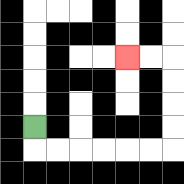{'start': '[1, 5]', 'end': '[5, 2]', 'path_directions': 'D,R,R,R,R,R,R,U,U,U,U,L,L', 'path_coordinates': '[[1, 5], [1, 6], [2, 6], [3, 6], [4, 6], [5, 6], [6, 6], [7, 6], [7, 5], [7, 4], [7, 3], [7, 2], [6, 2], [5, 2]]'}